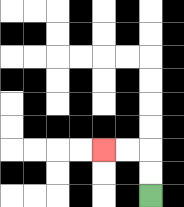{'start': '[6, 8]', 'end': '[4, 6]', 'path_directions': 'U,U,L,L', 'path_coordinates': '[[6, 8], [6, 7], [6, 6], [5, 6], [4, 6]]'}